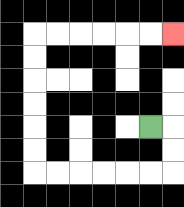{'start': '[6, 5]', 'end': '[7, 1]', 'path_directions': 'R,D,D,L,L,L,L,L,L,U,U,U,U,U,U,R,R,R,R,R,R', 'path_coordinates': '[[6, 5], [7, 5], [7, 6], [7, 7], [6, 7], [5, 7], [4, 7], [3, 7], [2, 7], [1, 7], [1, 6], [1, 5], [1, 4], [1, 3], [1, 2], [1, 1], [2, 1], [3, 1], [4, 1], [5, 1], [6, 1], [7, 1]]'}